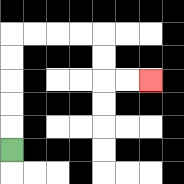{'start': '[0, 6]', 'end': '[6, 3]', 'path_directions': 'U,U,U,U,U,R,R,R,R,D,D,R,R', 'path_coordinates': '[[0, 6], [0, 5], [0, 4], [0, 3], [0, 2], [0, 1], [1, 1], [2, 1], [3, 1], [4, 1], [4, 2], [4, 3], [5, 3], [6, 3]]'}